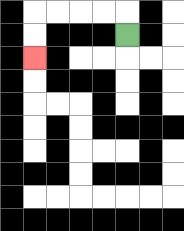{'start': '[5, 1]', 'end': '[1, 2]', 'path_directions': 'U,L,L,L,L,D,D', 'path_coordinates': '[[5, 1], [5, 0], [4, 0], [3, 0], [2, 0], [1, 0], [1, 1], [1, 2]]'}